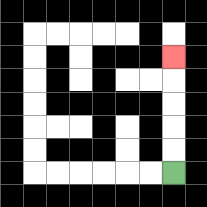{'start': '[7, 7]', 'end': '[7, 2]', 'path_directions': 'U,U,U,U,U', 'path_coordinates': '[[7, 7], [7, 6], [7, 5], [7, 4], [7, 3], [7, 2]]'}